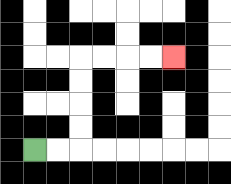{'start': '[1, 6]', 'end': '[7, 2]', 'path_directions': 'R,R,U,U,U,U,R,R,R,R', 'path_coordinates': '[[1, 6], [2, 6], [3, 6], [3, 5], [3, 4], [3, 3], [3, 2], [4, 2], [5, 2], [6, 2], [7, 2]]'}